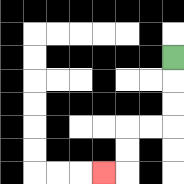{'start': '[7, 2]', 'end': '[4, 7]', 'path_directions': 'D,D,D,L,L,D,D,L', 'path_coordinates': '[[7, 2], [7, 3], [7, 4], [7, 5], [6, 5], [5, 5], [5, 6], [5, 7], [4, 7]]'}